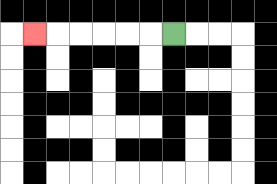{'start': '[7, 1]', 'end': '[1, 1]', 'path_directions': 'L,L,L,L,L,L', 'path_coordinates': '[[7, 1], [6, 1], [5, 1], [4, 1], [3, 1], [2, 1], [1, 1]]'}